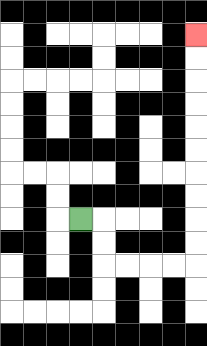{'start': '[3, 9]', 'end': '[8, 1]', 'path_directions': 'R,D,D,R,R,R,R,U,U,U,U,U,U,U,U,U,U', 'path_coordinates': '[[3, 9], [4, 9], [4, 10], [4, 11], [5, 11], [6, 11], [7, 11], [8, 11], [8, 10], [8, 9], [8, 8], [8, 7], [8, 6], [8, 5], [8, 4], [8, 3], [8, 2], [8, 1]]'}